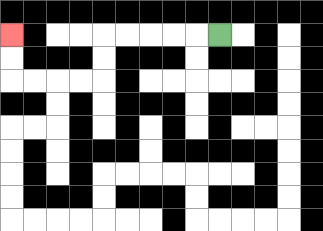{'start': '[9, 1]', 'end': '[0, 1]', 'path_directions': 'L,L,L,L,L,D,D,L,L,L,L,U,U', 'path_coordinates': '[[9, 1], [8, 1], [7, 1], [6, 1], [5, 1], [4, 1], [4, 2], [4, 3], [3, 3], [2, 3], [1, 3], [0, 3], [0, 2], [0, 1]]'}